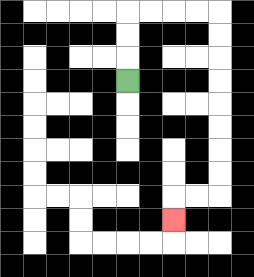{'start': '[5, 3]', 'end': '[7, 9]', 'path_directions': 'U,U,U,R,R,R,R,D,D,D,D,D,D,D,D,L,L,D', 'path_coordinates': '[[5, 3], [5, 2], [5, 1], [5, 0], [6, 0], [7, 0], [8, 0], [9, 0], [9, 1], [9, 2], [9, 3], [9, 4], [9, 5], [9, 6], [9, 7], [9, 8], [8, 8], [7, 8], [7, 9]]'}